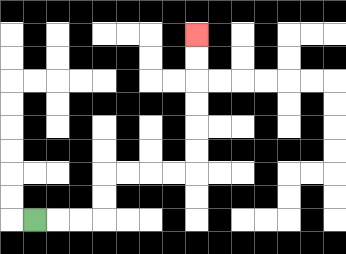{'start': '[1, 9]', 'end': '[8, 1]', 'path_directions': 'R,R,R,U,U,R,R,R,R,U,U,U,U,U,U', 'path_coordinates': '[[1, 9], [2, 9], [3, 9], [4, 9], [4, 8], [4, 7], [5, 7], [6, 7], [7, 7], [8, 7], [8, 6], [8, 5], [8, 4], [8, 3], [8, 2], [8, 1]]'}